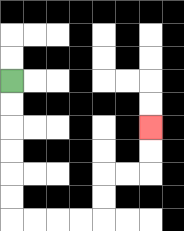{'start': '[0, 3]', 'end': '[6, 5]', 'path_directions': 'D,D,D,D,D,D,R,R,R,R,U,U,R,R,U,U', 'path_coordinates': '[[0, 3], [0, 4], [0, 5], [0, 6], [0, 7], [0, 8], [0, 9], [1, 9], [2, 9], [3, 9], [4, 9], [4, 8], [4, 7], [5, 7], [6, 7], [6, 6], [6, 5]]'}